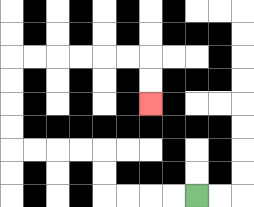{'start': '[8, 8]', 'end': '[6, 4]', 'path_directions': 'L,L,L,L,U,U,L,L,L,L,U,U,U,U,R,R,R,R,R,R,D,D', 'path_coordinates': '[[8, 8], [7, 8], [6, 8], [5, 8], [4, 8], [4, 7], [4, 6], [3, 6], [2, 6], [1, 6], [0, 6], [0, 5], [0, 4], [0, 3], [0, 2], [1, 2], [2, 2], [3, 2], [4, 2], [5, 2], [6, 2], [6, 3], [6, 4]]'}